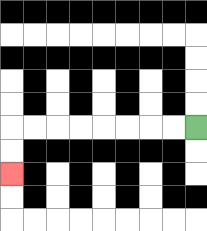{'start': '[8, 5]', 'end': '[0, 7]', 'path_directions': 'L,L,L,L,L,L,L,L,D,D', 'path_coordinates': '[[8, 5], [7, 5], [6, 5], [5, 5], [4, 5], [3, 5], [2, 5], [1, 5], [0, 5], [0, 6], [0, 7]]'}